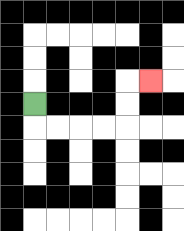{'start': '[1, 4]', 'end': '[6, 3]', 'path_directions': 'D,R,R,R,R,U,U,R', 'path_coordinates': '[[1, 4], [1, 5], [2, 5], [3, 5], [4, 5], [5, 5], [5, 4], [5, 3], [6, 3]]'}